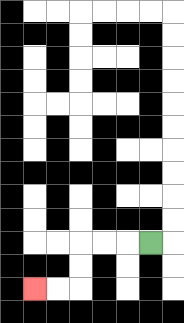{'start': '[6, 10]', 'end': '[1, 12]', 'path_directions': 'L,L,L,D,D,L,L', 'path_coordinates': '[[6, 10], [5, 10], [4, 10], [3, 10], [3, 11], [3, 12], [2, 12], [1, 12]]'}